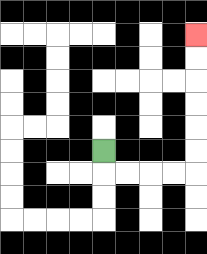{'start': '[4, 6]', 'end': '[8, 1]', 'path_directions': 'D,R,R,R,R,U,U,U,U,U,U', 'path_coordinates': '[[4, 6], [4, 7], [5, 7], [6, 7], [7, 7], [8, 7], [8, 6], [8, 5], [8, 4], [8, 3], [8, 2], [8, 1]]'}